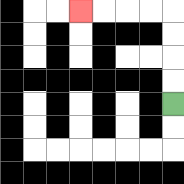{'start': '[7, 4]', 'end': '[3, 0]', 'path_directions': 'U,U,U,U,L,L,L,L', 'path_coordinates': '[[7, 4], [7, 3], [7, 2], [7, 1], [7, 0], [6, 0], [5, 0], [4, 0], [3, 0]]'}